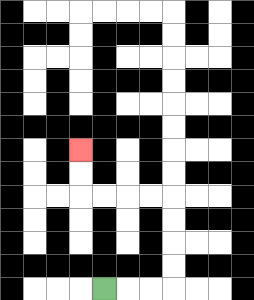{'start': '[4, 12]', 'end': '[3, 6]', 'path_directions': 'R,R,R,U,U,U,U,L,L,L,L,U,U', 'path_coordinates': '[[4, 12], [5, 12], [6, 12], [7, 12], [7, 11], [7, 10], [7, 9], [7, 8], [6, 8], [5, 8], [4, 8], [3, 8], [3, 7], [3, 6]]'}